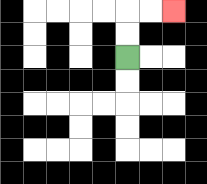{'start': '[5, 2]', 'end': '[7, 0]', 'path_directions': 'U,U,R,R', 'path_coordinates': '[[5, 2], [5, 1], [5, 0], [6, 0], [7, 0]]'}